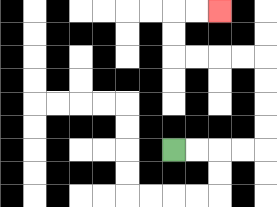{'start': '[7, 6]', 'end': '[9, 0]', 'path_directions': 'R,R,R,R,U,U,U,U,L,L,L,L,U,U,R,R', 'path_coordinates': '[[7, 6], [8, 6], [9, 6], [10, 6], [11, 6], [11, 5], [11, 4], [11, 3], [11, 2], [10, 2], [9, 2], [8, 2], [7, 2], [7, 1], [7, 0], [8, 0], [9, 0]]'}